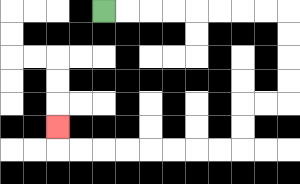{'start': '[4, 0]', 'end': '[2, 5]', 'path_directions': 'R,R,R,R,R,R,R,R,D,D,D,D,L,L,D,D,L,L,L,L,L,L,L,L,U', 'path_coordinates': '[[4, 0], [5, 0], [6, 0], [7, 0], [8, 0], [9, 0], [10, 0], [11, 0], [12, 0], [12, 1], [12, 2], [12, 3], [12, 4], [11, 4], [10, 4], [10, 5], [10, 6], [9, 6], [8, 6], [7, 6], [6, 6], [5, 6], [4, 6], [3, 6], [2, 6], [2, 5]]'}